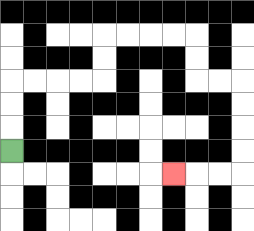{'start': '[0, 6]', 'end': '[7, 7]', 'path_directions': 'U,U,U,R,R,R,R,U,U,R,R,R,R,D,D,R,R,D,D,D,D,L,L,L', 'path_coordinates': '[[0, 6], [0, 5], [0, 4], [0, 3], [1, 3], [2, 3], [3, 3], [4, 3], [4, 2], [4, 1], [5, 1], [6, 1], [7, 1], [8, 1], [8, 2], [8, 3], [9, 3], [10, 3], [10, 4], [10, 5], [10, 6], [10, 7], [9, 7], [8, 7], [7, 7]]'}